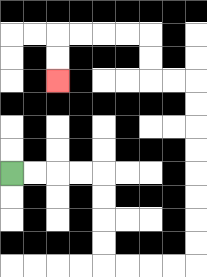{'start': '[0, 7]', 'end': '[2, 3]', 'path_directions': 'R,R,R,R,D,D,D,D,R,R,R,R,U,U,U,U,U,U,U,U,L,L,U,U,L,L,L,L,D,D', 'path_coordinates': '[[0, 7], [1, 7], [2, 7], [3, 7], [4, 7], [4, 8], [4, 9], [4, 10], [4, 11], [5, 11], [6, 11], [7, 11], [8, 11], [8, 10], [8, 9], [8, 8], [8, 7], [8, 6], [8, 5], [8, 4], [8, 3], [7, 3], [6, 3], [6, 2], [6, 1], [5, 1], [4, 1], [3, 1], [2, 1], [2, 2], [2, 3]]'}